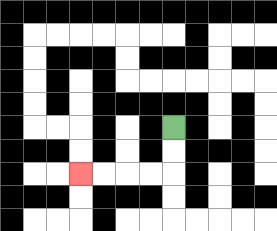{'start': '[7, 5]', 'end': '[3, 7]', 'path_directions': 'D,D,L,L,L,L', 'path_coordinates': '[[7, 5], [7, 6], [7, 7], [6, 7], [5, 7], [4, 7], [3, 7]]'}